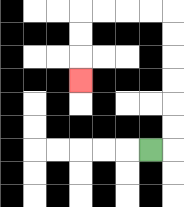{'start': '[6, 6]', 'end': '[3, 3]', 'path_directions': 'R,U,U,U,U,U,U,L,L,L,L,D,D,D', 'path_coordinates': '[[6, 6], [7, 6], [7, 5], [7, 4], [7, 3], [7, 2], [7, 1], [7, 0], [6, 0], [5, 0], [4, 0], [3, 0], [3, 1], [3, 2], [3, 3]]'}